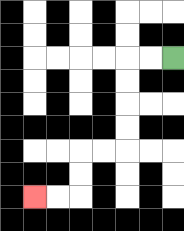{'start': '[7, 2]', 'end': '[1, 8]', 'path_directions': 'L,L,D,D,D,D,L,L,D,D,L,L', 'path_coordinates': '[[7, 2], [6, 2], [5, 2], [5, 3], [5, 4], [5, 5], [5, 6], [4, 6], [3, 6], [3, 7], [3, 8], [2, 8], [1, 8]]'}